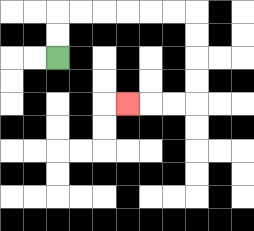{'start': '[2, 2]', 'end': '[5, 4]', 'path_directions': 'U,U,R,R,R,R,R,R,D,D,D,D,L,L,L', 'path_coordinates': '[[2, 2], [2, 1], [2, 0], [3, 0], [4, 0], [5, 0], [6, 0], [7, 0], [8, 0], [8, 1], [8, 2], [8, 3], [8, 4], [7, 4], [6, 4], [5, 4]]'}